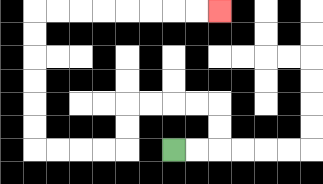{'start': '[7, 6]', 'end': '[9, 0]', 'path_directions': 'R,R,U,U,L,L,L,L,D,D,L,L,L,L,U,U,U,U,U,U,R,R,R,R,R,R,R,R', 'path_coordinates': '[[7, 6], [8, 6], [9, 6], [9, 5], [9, 4], [8, 4], [7, 4], [6, 4], [5, 4], [5, 5], [5, 6], [4, 6], [3, 6], [2, 6], [1, 6], [1, 5], [1, 4], [1, 3], [1, 2], [1, 1], [1, 0], [2, 0], [3, 0], [4, 0], [5, 0], [6, 0], [7, 0], [8, 0], [9, 0]]'}